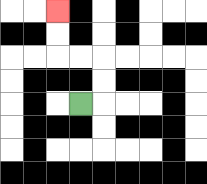{'start': '[3, 4]', 'end': '[2, 0]', 'path_directions': 'R,U,U,L,L,U,U', 'path_coordinates': '[[3, 4], [4, 4], [4, 3], [4, 2], [3, 2], [2, 2], [2, 1], [2, 0]]'}